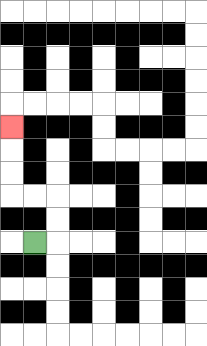{'start': '[1, 10]', 'end': '[0, 5]', 'path_directions': 'R,U,U,L,L,U,U,U', 'path_coordinates': '[[1, 10], [2, 10], [2, 9], [2, 8], [1, 8], [0, 8], [0, 7], [0, 6], [0, 5]]'}